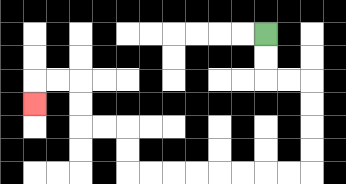{'start': '[11, 1]', 'end': '[1, 4]', 'path_directions': 'D,D,R,R,D,D,D,D,L,L,L,L,L,L,L,L,U,U,L,L,U,U,L,L,D', 'path_coordinates': '[[11, 1], [11, 2], [11, 3], [12, 3], [13, 3], [13, 4], [13, 5], [13, 6], [13, 7], [12, 7], [11, 7], [10, 7], [9, 7], [8, 7], [7, 7], [6, 7], [5, 7], [5, 6], [5, 5], [4, 5], [3, 5], [3, 4], [3, 3], [2, 3], [1, 3], [1, 4]]'}